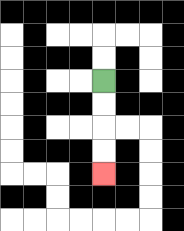{'start': '[4, 3]', 'end': '[4, 7]', 'path_directions': 'D,D,D,D', 'path_coordinates': '[[4, 3], [4, 4], [4, 5], [4, 6], [4, 7]]'}